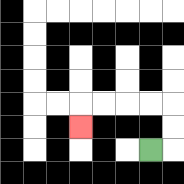{'start': '[6, 6]', 'end': '[3, 5]', 'path_directions': 'R,U,U,L,L,L,L,D', 'path_coordinates': '[[6, 6], [7, 6], [7, 5], [7, 4], [6, 4], [5, 4], [4, 4], [3, 4], [3, 5]]'}